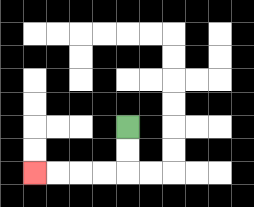{'start': '[5, 5]', 'end': '[1, 7]', 'path_directions': 'D,D,L,L,L,L', 'path_coordinates': '[[5, 5], [5, 6], [5, 7], [4, 7], [3, 7], [2, 7], [1, 7]]'}